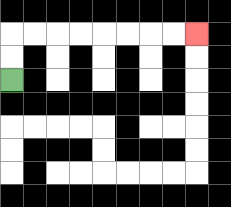{'start': '[0, 3]', 'end': '[8, 1]', 'path_directions': 'U,U,R,R,R,R,R,R,R,R', 'path_coordinates': '[[0, 3], [0, 2], [0, 1], [1, 1], [2, 1], [3, 1], [4, 1], [5, 1], [6, 1], [7, 1], [8, 1]]'}